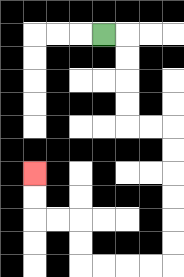{'start': '[4, 1]', 'end': '[1, 7]', 'path_directions': 'R,D,D,D,D,R,R,D,D,D,D,D,D,L,L,L,L,U,U,L,L,U,U', 'path_coordinates': '[[4, 1], [5, 1], [5, 2], [5, 3], [5, 4], [5, 5], [6, 5], [7, 5], [7, 6], [7, 7], [7, 8], [7, 9], [7, 10], [7, 11], [6, 11], [5, 11], [4, 11], [3, 11], [3, 10], [3, 9], [2, 9], [1, 9], [1, 8], [1, 7]]'}